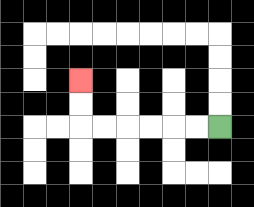{'start': '[9, 5]', 'end': '[3, 3]', 'path_directions': 'L,L,L,L,L,L,U,U', 'path_coordinates': '[[9, 5], [8, 5], [7, 5], [6, 5], [5, 5], [4, 5], [3, 5], [3, 4], [3, 3]]'}